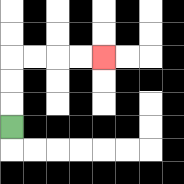{'start': '[0, 5]', 'end': '[4, 2]', 'path_directions': 'U,U,U,R,R,R,R', 'path_coordinates': '[[0, 5], [0, 4], [0, 3], [0, 2], [1, 2], [2, 2], [3, 2], [4, 2]]'}